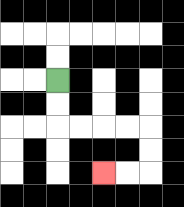{'start': '[2, 3]', 'end': '[4, 7]', 'path_directions': 'D,D,R,R,R,R,D,D,L,L', 'path_coordinates': '[[2, 3], [2, 4], [2, 5], [3, 5], [4, 5], [5, 5], [6, 5], [6, 6], [6, 7], [5, 7], [4, 7]]'}